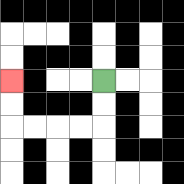{'start': '[4, 3]', 'end': '[0, 3]', 'path_directions': 'D,D,L,L,L,L,U,U', 'path_coordinates': '[[4, 3], [4, 4], [4, 5], [3, 5], [2, 5], [1, 5], [0, 5], [0, 4], [0, 3]]'}